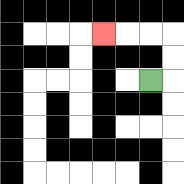{'start': '[6, 3]', 'end': '[4, 1]', 'path_directions': 'R,U,U,L,L,L', 'path_coordinates': '[[6, 3], [7, 3], [7, 2], [7, 1], [6, 1], [5, 1], [4, 1]]'}